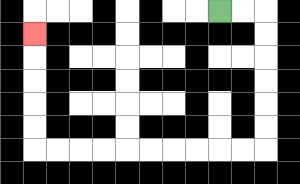{'start': '[9, 0]', 'end': '[1, 1]', 'path_directions': 'R,R,D,D,D,D,D,D,L,L,L,L,L,L,L,L,L,L,U,U,U,U,U', 'path_coordinates': '[[9, 0], [10, 0], [11, 0], [11, 1], [11, 2], [11, 3], [11, 4], [11, 5], [11, 6], [10, 6], [9, 6], [8, 6], [7, 6], [6, 6], [5, 6], [4, 6], [3, 6], [2, 6], [1, 6], [1, 5], [1, 4], [1, 3], [1, 2], [1, 1]]'}